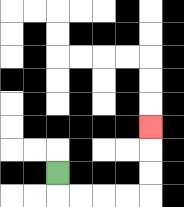{'start': '[2, 7]', 'end': '[6, 5]', 'path_directions': 'D,R,R,R,R,U,U,U', 'path_coordinates': '[[2, 7], [2, 8], [3, 8], [4, 8], [5, 8], [6, 8], [6, 7], [6, 6], [6, 5]]'}